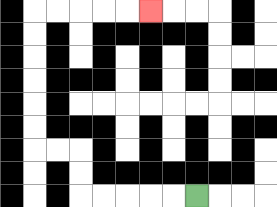{'start': '[8, 8]', 'end': '[6, 0]', 'path_directions': 'L,L,L,L,L,U,U,L,L,U,U,U,U,U,U,R,R,R,R,R', 'path_coordinates': '[[8, 8], [7, 8], [6, 8], [5, 8], [4, 8], [3, 8], [3, 7], [3, 6], [2, 6], [1, 6], [1, 5], [1, 4], [1, 3], [1, 2], [1, 1], [1, 0], [2, 0], [3, 0], [4, 0], [5, 0], [6, 0]]'}